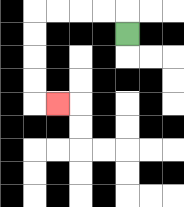{'start': '[5, 1]', 'end': '[2, 4]', 'path_directions': 'U,L,L,L,L,D,D,D,D,R', 'path_coordinates': '[[5, 1], [5, 0], [4, 0], [3, 0], [2, 0], [1, 0], [1, 1], [1, 2], [1, 3], [1, 4], [2, 4]]'}